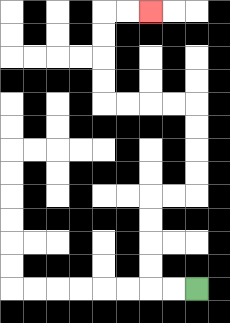{'start': '[8, 12]', 'end': '[6, 0]', 'path_directions': 'L,L,U,U,U,U,R,R,U,U,U,U,L,L,L,L,U,U,U,U,R,R', 'path_coordinates': '[[8, 12], [7, 12], [6, 12], [6, 11], [6, 10], [6, 9], [6, 8], [7, 8], [8, 8], [8, 7], [8, 6], [8, 5], [8, 4], [7, 4], [6, 4], [5, 4], [4, 4], [4, 3], [4, 2], [4, 1], [4, 0], [5, 0], [6, 0]]'}